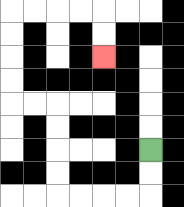{'start': '[6, 6]', 'end': '[4, 2]', 'path_directions': 'D,D,L,L,L,L,U,U,U,U,L,L,U,U,U,U,R,R,R,R,D,D', 'path_coordinates': '[[6, 6], [6, 7], [6, 8], [5, 8], [4, 8], [3, 8], [2, 8], [2, 7], [2, 6], [2, 5], [2, 4], [1, 4], [0, 4], [0, 3], [0, 2], [0, 1], [0, 0], [1, 0], [2, 0], [3, 0], [4, 0], [4, 1], [4, 2]]'}